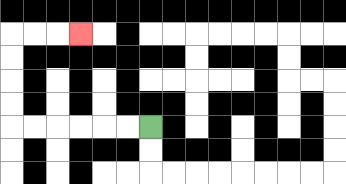{'start': '[6, 5]', 'end': '[3, 1]', 'path_directions': 'L,L,L,L,L,L,U,U,U,U,R,R,R', 'path_coordinates': '[[6, 5], [5, 5], [4, 5], [3, 5], [2, 5], [1, 5], [0, 5], [0, 4], [0, 3], [0, 2], [0, 1], [1, 1], [2, 1], [3, 1]]'}